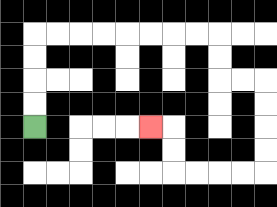{'start': '[1, 5]', 'end': '[6, 5]', 'path_directions': 'U,U,U,U,R,R,R,R,R,R,R,R,D,D,R,R,D,D,D,D,L,L,L,L,U,U,L', 'path_coordinates': '[[1, 5], [1, 4], [1, 3], [1, 2], [1, 1], [2, 1], [3, 1], [4, 1], [5, 1], [6, 1], [7, 1], [8, 1], [9, 1], [9, 2], [9, 3], [10, 3], [11, 3], [11, 4], [11, 5], [11, 6], [11, 7], [10, 7], [9, 7], [8, 7], [7, 7], [7, 6], [7, 5], [6, 5]]'}